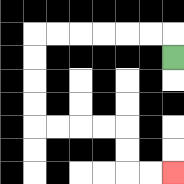{'start': '[7, 2]', 'end': '[7, 7]', 'path_directions': 'U,L,L,L,L,L,L,D,D,D,D,R,R,R,R,D,D,R,R', 'path_coordinates': '[[7, 2], [7, 1], [6, 1], [5, 1], [4, 1], [3, 1], [2, 1], [1, 1], [1, 2], [1, 3], [1, 4], [1, 5], [2, 5], [3, 5], [4, 5], [5, 5], [5, 6], [5, 7], [6, 7], [7, 7]]'}